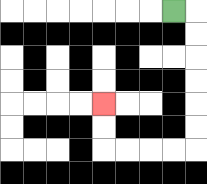{'start': '[7, 0]', 'end': '[4, 4]', 'path_directions': 'R,D,D,D,D,D,D,L,L,L,L,U,U', 'path_coordinates': '[[7, 0], [8, 0], [8, 1], [8, 2], [8, 3], [8, 4], [8, 5], [8, 6], [7, 6], [6, 6], [5, 6], [4, 6], [4, 5], [4, 4]]'}